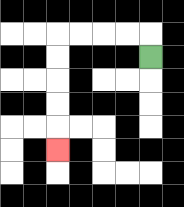{'start': '[6, 2]', 'end': '[2, 6]', 'path_directions': 'U,L,L,L,L,D,D,D,D,D', 'path_coordinates': '[[6, 2], [6, 1], [5, 1], [4, 1], [3, 1], [2, 1], [2, 2], [2, 3], [2, 4], [2, 5], [2, 6]]'}